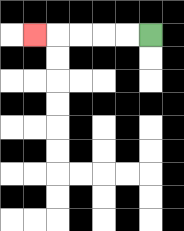{'start': '[6, 1]', 'end': '[1, 1]', 'path_directions': 'L,L,L,L,L', 'path_coordinates': '[[6, 1], [5, 1], [4, 1], [3, 1], [2, 1], [1, 1]]'}